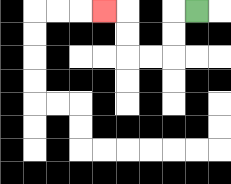{'start': '[8, 0]', 'end': '[4, 0]', 'path_directions': 'L,D,D,L,L,U,U,L', 'path_coordinates': '[[8, 0], [7, 0], [7, 1], [7, 2], [6, 2], [5, 2], [5, 1], [5, 0], [4, 0]]'}